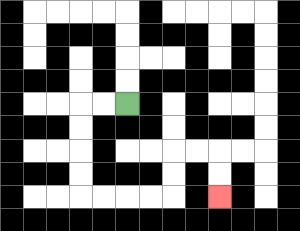{'start': '[5, 4]', 'end': '[9, 8]', 'path_directions': 'L,L,D,D,D,D,R,R,R,R,U,U,R,R,D,D', 'path_coordinates': '[[5, 4], [4, 4], [3, 4], [3, 5], [3, 6], [3, 7], [3, 8], [4, 8], [5, 8], [6, 8], [7, 8], [7, 7], [7, 6], [8, 6], [9, 6], [9, 7], [9, 8]]'}